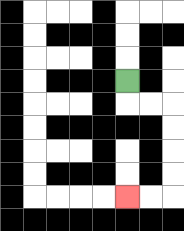{'start': '[5, 3]', 'end': '[5, 8]', 'path_directions': 'D,R,R,D,D,D,D,L,L', 'path_coordinates': '[[5, 3], [5, 4], [6, 4], [7, 4], [7, 5], [7, 6], [7, 7], [7, 8], [6, 8], [5, 8]]'}